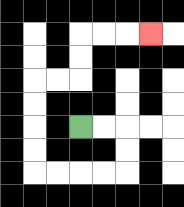{'start': '[3, 5]', 'end': '[6, 1]', 'path_directions': 'R,R,D,D,L,L,L,L,U,U,U,U,R,R,U,U,R,R,R', 'path_coordinates': '[[3, 5], [4, 5], [5, 5], [5, 6], [5, 7], [4, 7], [3, 7], [2, 7], [1, 7], [1, 6], [1, 5], [1, 4], [1, 3], [2, 3], [3, 3], [3, 2], [3, 1], [4, 1], [5, 1], [6, 1]]'}